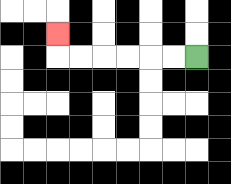{'start': '[8, 2]', 'end': '[2, 1]', 'path_directions': 'L,L,L,L,L,L,U', 'path_coordinates': '[[8, 2], [7, 2], [6, 2], [5, 2], [4, 2], [3, 2], [2, 2], [2, 1]]'}